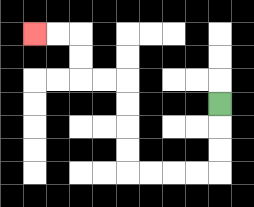{'start': '[9, 4]', 'end': '[1, 1]', 'path_directions': 'D,D,D,L,L,L,L,U,U,U,U,L,L,U,U,L,L', 'path_coordinates': '[[9, 4], [9, 5], [9, 6], [9, 7], [8, 7], [7, 7], [6, 7], [5, 7], [5, 6], [5, 5], [5, 4], [5, 3], [4, 3], [3, 3], [3, 2], [3, 1], [2, 1], [1, 1]]'}